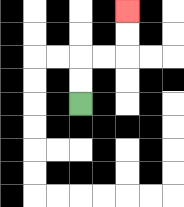{'start': '[3, 4]', 'end': '[5, 0]', 'path_directions': 'U,U,R,R,U,U', 'path_coordinates': '[[3, 4], [3, 3], [3, 2], [4, 2], [5, 2], [5, 1], [5, 0]]'}